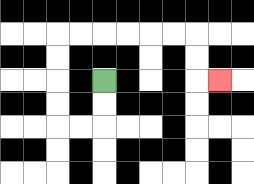{'start': '[4, 3]', 'end': '[9, 3]', 'path_directions': 'D,D,L,L,U,U,U,U,R,R,R,R,R,R,D,D,R', 'path_coordinates': '[[4, 3], [4, 4], [4, 5], [3, 5], [2, 5], [2, 4], [2, 3], [2, 2], [2, 1], [3, 1], [4, 1], [5, 1], [6, 1], [7, 1], [8, 1], [8, 2], [8, 3], [9, 3]]'}